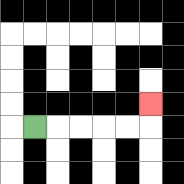{'start': '[1, 5]', 'end': '[6, 4]', 'path_directions': 'R,R,R,R,R,U', 'path_coordinates': '[[1, 5], [2, 5], [3, 5], [4, 5], [5, 5], [6, 5], [6, 4]]'}